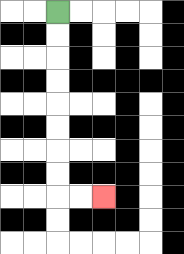{'start': '[2, 0]', 'end': '[4, 8]', 'path_directions': 'D,D,D,D,D,D,D,D,R,R', 'path_coordinates': '[[2, 0], [2, 1], [2, 2], [2, 3], [2, 4], [2, 5], [2, 6], [2, 7], [2, 8], [3, 8], [4, 8]]'}